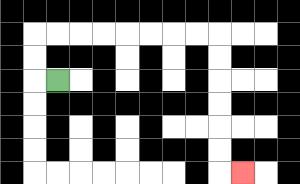{'start': '[2, 3]', 'end': '[10, 7]', 'path_directions': 'L,U,U,R,R,R,R,R,R,R,R,D,D,D,D,D,D,R', 'path_coordinates': '[[2, 3], [1, 3], [1, 2], [1, 1], [2, 1], [3, 1], [4, 1], [5, 1], [6, 1], [7, 1], [8, 1], [9, 1], [9, 2], [9, 3], [9, 4], [9, 5], [9, 6], [9, 7], [10, 7]]'}